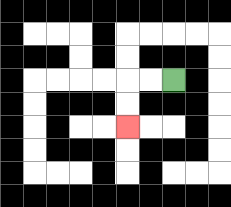{'start': '[7, 3]', 'end': '[5, 5]', 'path_directions': 'L,L,D,D', 'path_coordinates': '[[7, 3], [6, 3], [5, 3], [5, 4], [5, 5]]'}